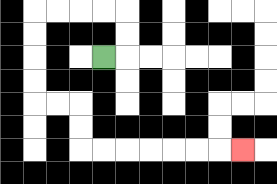{'start': '[4, 2]', 'end': '[10, 6]', 'path_directions': 'R,U,U,L,L,L,L,D,D,D,D,R,R,D,D,R,R,R,R,R,R,R', 'path_coordinates': '[[4, 2], [5, 2], [5, 1], [5, 0], [4, 0], [3, 0], [2, 0], [1, 0], [1, 1], [1, 2], [1, 3], [1, 4], [2, 4], [3, 4], [3, 5], [3, 6], [4, 6], [5, 6], [6, 6], [7, 6], [8, 6], [9, 6], [10, 6]]'}